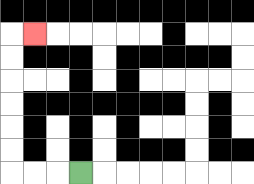{'start': '[3, 7]', 'end': '[1, 1]', 'path_directions': 'L,L,L,U,U,U,U,U,U,R', 'path_coordinates': '[[3, 7], [2, 7], [1, 7], [0, 7], [0, 6], [0, 5], [0, 4], [0, 3], [0, 2], [0, 1], [1, 1]]'}